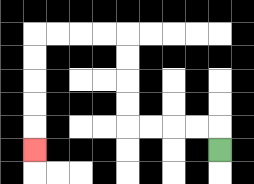{'start': '[9, 6]', 'end': '[1, 6]', 'path_directions': 'U,L,L,L,L,U,U,U,U,L,L,L,L,D,D,D,D,D', 'path_coordinates': '[[9, 6], [9, 5], [8, 5], [7, 5], [6, 5], [5, 5], [5, 4], [5, 3], [5, 2], [5, 1], [4, 1], [3, 1], [2, 1], [1, 1], [1, 2], [1, 3], [1, 4], [1, 5], [1, 6]]'}